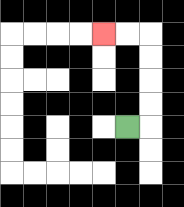{'start': '[5, 5]', 'end': '[4, 1]', 'path_directions': 'R,U,U,U,U,L,L', 'path_coordinates': '[[5, 5], [6, 5], [6, 4], [6, 3], [6, 2], [6, 1], [5, 1], [4, 1]]'}